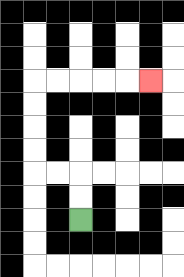{'start': '[3, 9]', 'end': '[6, 3]', 'path_directions': 'U,U,L,L,U,U,U,U,R,R,R,R,R', 'path_coordinates': '[[3, 9], [3, 8], [3, 7], [2, 7], [1, 7], [1, 6], [1, 5], [1, 4], [1, 3], [2, 3], [3, 3], [4, 3], [5, 3], [6, 3]]'}